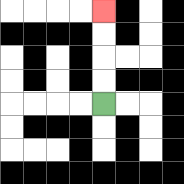{'start': '[4, 4]', 'end': '[4, 0]', 'path_directions': 'U,U,U,U', 'path_coordinates': '[[4, 4], [4, 3], [4, 2], [4, 1], [4, 0]]'}